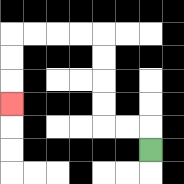{'start': '[6, 6]', 'end': '[0, 4]', 'path_directions': 'U,L,L,U,U,U,U,L,L,L,L,D,D,D', 'path_coordinates': '[[6, 6], [6, 5], [5, 5], [4, 5], [4, 4], [4, 3], [4, 2], [4, 1], [3, 1], [2, 1], [1, 1], [0, 1], [0, 2], [0, 3], [0, 4]]'}